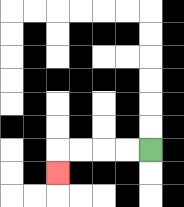{'start': '[6, 6]', 'end': '[2, 7]', 'path_directions': 'L,L,L,L,D', 'path_coordinates': '[[6, 6], [5, 6], [4, 6], [3, 6], [2, 6], [2, 7]]'}